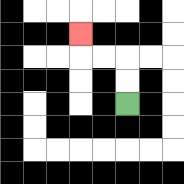{'start': '[5, 4]', 'end': '[3, 1]', 'path_directions': 'U,U,L,L,U', 'path_coordinates': '[[5, 4], [5, 3], [5, 2], [4, 2], [3, 2], [3, 1]]'}